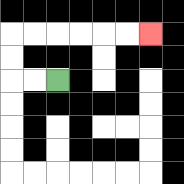{'start': '[2, 3]', 'end': '[6, 1]', 'path_directions': 'L,L,U,U,R,R,R,R,R,R', 'path_coordinates': '[[2, 3], [1, 3], [0, 3], [0, 2], [0, 1], [1, 1], [2, 1], [3, 1], [4, 1], [5, 1], [6, 1]]'}